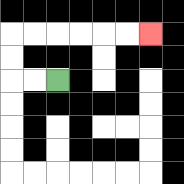{'start': '[2, 3]', 'end': '[6, 1]', 'path_directions': 'L,L,U,U,R,R,R,R,R,R', 'path_coordinates': '[[2, 3], [1, 3], [0, 3], [0, 2], [0, 1], [1, 1], [2, 1], [3, 1], [4, 1], [5, 1], [6, 1]]'}